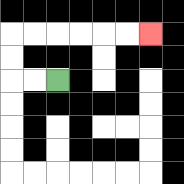{'start': '[2, 3]', 'end': '[6, 1]', 'path_directions': 'L,L,U,U,R,R,R,R,R,R', 'path_coordinates': '[[2, 3], [1, 3], [0, 3], [0, 2], [0, 1], [1, 1], [2, 1], [3, 1], [4, 1], [5, 1], [6, 1]]'}